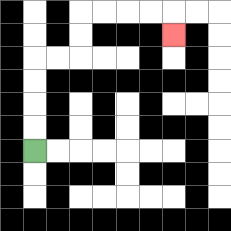{'start': '[1, 6]', 'end': '[7, 1]', 'path_directions': 'U,U,U,U,R,R,U,U,R,R,R,R,D', 'path_coordinates': '[[1, 6], [1, 5], [1, 4], [1, 3], [1, 2], [2, 2], [3, 2], [3, 1], [3, 0], [4, 0], [5, 0], [6, 0], [7, 0], [7, 1]]'}